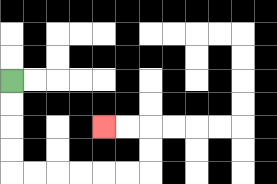{'start': '[0, 3]', 'end': '[4, 5]', 'path_directions': 'D,D,D,D,R,R,R,R,R,R,U,U,L,L', 'path_coordinates': '[[0, 3], [0, 4], [0, 5], [0, 6], [0, 7], [1, 7], [2, 7], [3, 7], [4, 7], [5, 7], [6, 7], [6, 6], [6, 5], [5, 5], [4, 5]]'}